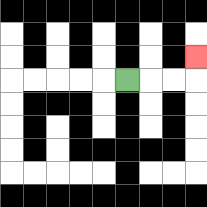{'start': '[5, 3]', 'end': '[8, 2]', 'path_directions': 'R,R,R,U', 'path_coordinates': '[[5, 3], [6, 3], [7, 3], [8, 3], [8, 2]]'}